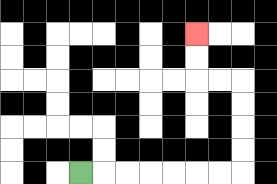{'start': '[3, 7]', 'end': '[8, 1]', 'path_directions': 'R,R,R,R,R,R,R,U,U,U,U,L,L,U,U', 'path_coordinates': '[[3, 7], [4, 7], [5, 7], [6, 7], [7, 7], [8, 7], [9, 7], [10, 7], [10, 6], [10, 5], [10, 4], [10, 3], [9, 3], [8, 3], [8, 2], [8, 1]]'}